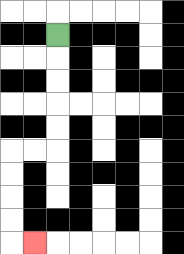{'start': '[2, 1]', 'end': '[1, 10]', 'path_directions': 'D,D,D,D,D,L,L,D,D,D,D,R', 'path_coordinates': '[[2, 1], [2, 2], [2, 3], [2, 4], [2, 5], [2, 6], [1, 6], [0, 6], [0, 7], [0, 8], [0, 9], [0, 10], [1, 10]]'}